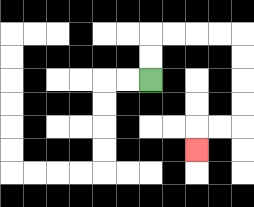{'start': '[6, 3]', 'end': '[8, 6]', 'path_directions': 'U,U,R,R,R,R,D,D,D,D,L,L,D', 'path_coordinates': '[[6, 3], [6, 2], [6, 1], [7, 1], [8, 1], [9, 1], [10, 1], [10, 2], [10, 3], [10, 4], [10, 5], [9, 5], [8, 5], [8, 6]]'}